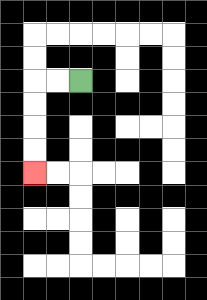{'start': '[3, 3]', 'end': '[1, 7]', 'path_directions': 'L,L,D,D,D,D', 'path_coordinates': '[[3, 3], [2, 3], [1, 3], [1, 4], [1, 5], [1, 6], [1, 7]]'}